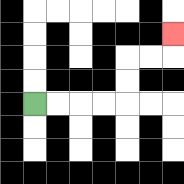{'start': '[1, 4]', 'end': '[7, 1]', 'path_directions': 'R,R,R,R,U,U,R,R,U', 'path_coordinates': '[[1, 4], [2, 4], [3, 4], [4, 4], [5, 4], [5, 3], [5, 2], [6, 2], [7, 2], [7, 1]]'}